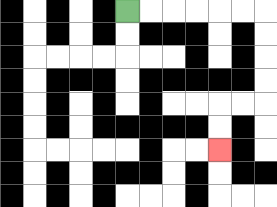{'start': '[5, 0]', 'end': '[9, 6]', 'path_directions': 'R,R,R,R,R,R,D,D,D,D,L,L,D,D', 'path_coordinates': '[[5, 0], [6, 0], [7, 0], [8, 0], [9, 0], [10, 0], [11, 0], [11, 1], [11, 2], [11, 3], [11, 4], [10, 4], [9, 4], [9, 5], [9, 6]]'}